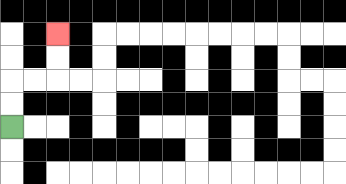{'start': '[0, 5]', 'end': '[2, 1]', 'path_directions': 'U,U,R,R,U,U', 'path_coordinates': '[[0, 5], [0, 4], [0, 3], [1, 3], [2, 3], [2, 2], [2, 1]]'}